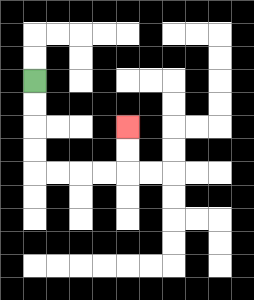{'start': '[1, 3]', 'end': '[5, 5]', 'path_directions': 'D,D,D,D,R,R,R,R,U,U', 'path_coordinates': '[[1, 3], [1, 4], [1, 5], [1, 6], [1, 7], [2, 7], [3, 7], [4, 7], [5, 7], [5, 6], [5, 5]]'}